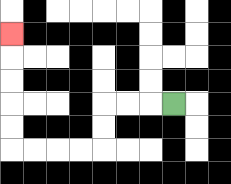{'start': '[7, 4]', 'end': '[0, 1]', 'path_directions': 'L,L,L,D,D,L,L,L,L,U,U,U,U,U', 'path_coordinates': '[[7, 4], [6, 4], [5, 4], [4, 4], [4, 5], [4, 6], [3, 6], [2, 6], [1, 6], [0, 6], [0, 5], [0, 4], [0, 3], [0, 2], [0, 1]]'}